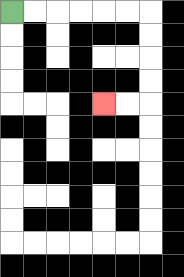{'start': '[0, 0]', 'end': '[4, 4]', 'path_directions': 'R,R,R,R,R,R,D,D,D,D,L,L', 'path_coordinates': '[[0, 0], [1, 0], [2, 0], [3, 0], [4, 0], [5, 0], [6, 0], [6, 1], [6, 2], [6, 3], [6, 4], [5, 4], [4, 4]]'}